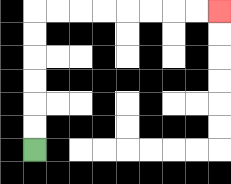{'start': '[1, 6]', 'end': '[9, 0]', 'path_directions': 'U,U,U,U,U,U,R,R,R,R,R,R,R,R', 'path_coordinates': '[[1, 6], [1, 5], [1, 4], [1, 3], [1, 2], [1, 1], [1, 0], [2, 0], [3, 0], [4, 0], [5, 0], [6, 0], [7, 0], [8, 0], [9, 0]]'}